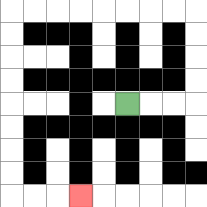{'start': '[5, 4]', 'end': '[3, 8]', 'path_directions': 'R,R,R,U,U,U,U,L,L,L,L,L,L,L,L,D,D,D,D,D,D,D,D,R,R,R', 'path_coordinates': '[[5, 4], [6, 4], [7, 4], [8, 4], [8, 3], [8, 2], [8, 1], [8, 0], [7, 0], [6, 0], [5, 0], [4, 0], [3, 0], [2, 0], [1, 0], [0, 0], [0, 1], [0, 2], [0, 3], [0, 4], [0, 5], [0, 6], [0, 7], [0, 8], [1, 8], [2, 8], [3, 8]]'}